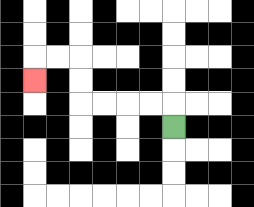{'start': '[7, 5]', 'end': '[1, 3]', 'path_directions': 'U,L,L,L,L,U,U,L,L,D', 'path_coordinates': '[[7, 5], [7, 4], [6, 4], [5, 4], [4, 4], [3, 4], [3, 3], [3, 2], [2, 2], [1, 2], [1, 3]]'}